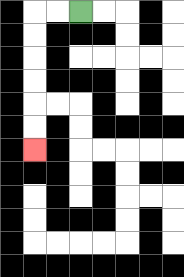{'start': '[3, 0]', 'end': '[1, 6]', 'path_directions': 'L,L,D,D,D,D,D,D', 'path_coordinates': '[[3, 0], [2, 0], [1, 0], [1, 1], [1, 2], [1, 3], [1, 4], [1, 5], [1, 6]]'}